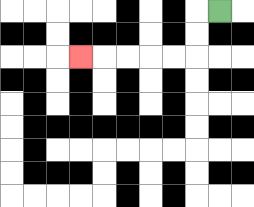{'start': '[9, 0]', 'end': '[3, 2]', 'path_directions': 'L,D,D,L,L,L,L,L', 'path_coordinates': '[[9, 0], [8, 0], [8, 1], [8, 2], [7, 2], [6, 2], [5, 2], [4, 2], [3, 2]]'}